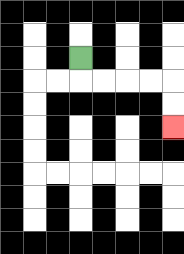{'start': '[3, 2]', 'end': '[7, 5]', 'path_directions': 'D,R,R,R,R,D,D', 'path_coordinates': '[[3, 2], [3, 3], [4, 3], [5, 3], [6, 3], [7, 3], [7, 4], [7, 5]]'}